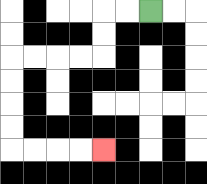{'start': '[6, 0]', 'end': '[4, 6]', 'path_directions': 'L,L,D,D,L,L,L,L,D,D,D,D,R,R,R,R', 'path_coordinates': '[[6, 0], [5, 0], [4, 0], [4, 1], [4, 2], [3, 2], [2, 2], [1, 2], [0, 2], [0, 3], [0, 4], [0, 5], [0, 6], [1, 6], [2, 6], [3, 6], [4, 6]]'}